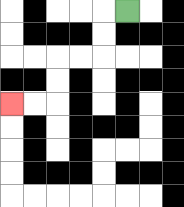{'start': '[5, 0]', 'end': '[0, 4]', 'path_directions': 'L,D,D,L,L,D,D,L,L', 'path_coordinates': '[[5, 0], [4, 0], [4, 1], [4, 2], [3, 2], [2, 2], [2, 3], [2, 4], [1, 4], [0, 4]]'}